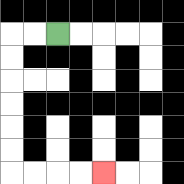{'start': '[2, 1]', 'end': '[4, 7]', 'path_directions': 'L,L,D,D,D,D,D,D,R,R,R,R', 'path_coordinates': '[[2, 1], [1, 1], [0, 1], [0, 2], [0, 3], [0, 4], [0, 5], [0, 6], [0, 7], [1, 7], [2, 7], [3, 7], [4, 7]]'}